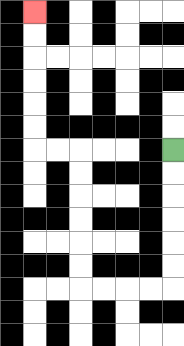{'start': '[7, 6]', 'end': '[1, 0]', 'path_directions': 'D,D,D,D,D,D,L,L,L,L,U,U,U,U,U,U,L,L,U,U,U,U,U,U', 'path_coordinates': '[[7, 6], [7, 7], [7, 8], [7, 9], [7, 10], [7, 11], [7, 12], [6, 12], [5, 12], [4, 12], [3, 12], [3, 11], [3, 10], [3, 9], [3, 8], [3, 7], [3, 6], [2, 6], [1, 6], [1, 5], [1, 4], [1, 3], [1, 2], [1, 1], [1, 0]]'}